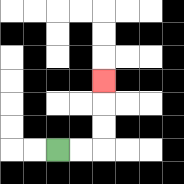{'start': '[2, 6]', 'end': '[4, 3]', 'path_directions': 'R,R,U,U,U', 'path_coordinates': '[[2, 6], [3, 6], [4, 6], [4, 5], [4, 4], [4, 3]]'}